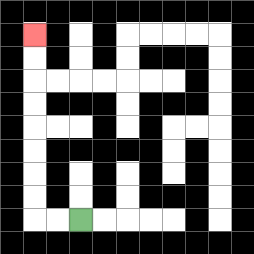{'start': '[3, 9]', 'end': '[1, 1]', 'path_directions': 'L,L,U,U,U,U,U,U,U,U', 'path_coordinates': '[[3, 9], [2, 9], [1, 9], [1, 8], [1, 7], [1, 6], [1, 5], [1, 4], [1, 3], [1, 2], [1, 1]]'}